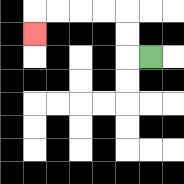{'start': '[6, 2]', 'end': '[1, 1]', 'path_directions': 'L,U,U,L,L,L,L,D', 'path_coordinates': '[[6, 2], [5, 2], [5, 1], [5, 0], [4, 0], [3, 0], [2, 0], [1, 0], [1, 1]]'}